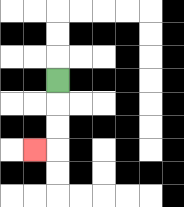{'start': '[2, 3]', 'end': '[1, 6]', 'path_directions': 'D,D,D,L', 'path_coordinates': '[[2, 3], [2, 4], [2, 5], [2, 6], [1, 6]]'}